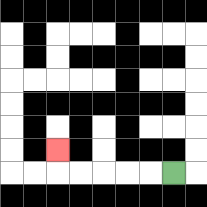{'start': '[7, 7]', 'end': '[2, 6]', 'path_directions': 'L,L,L,L,L,U', 'path_coordinates': '[[7, 7], [6, 7], [5, 7], [4, 7], [3, 7], [2, 7], [2, 6]]'}